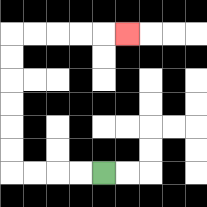{'start': '[4, 7]', 'end': '[5, 1]', 'path_directions': 'L,L,L,L,U,U,U,U,U,U,R,R,R,R,R', 'path_coordinates': '[[4, 7], [3, 7], [2, 7], [1, 7], [0, 7], [0, 6], [0, 5], [0, 4], [0, 3], [0, 2], [0, 1], [1, 1], [2, 1], [3, 1], [4, 1], [5, 1]]'}